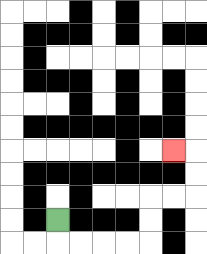{'start': '[2, 9]', 'end': '[7, 6]', 'path_directions': 'D,R,R,R,R,U,U,R,R,U,U,L', 'path_coordinates': '[[2, 9], [2, 10], [3, 10], [4, 10], [5, 10], [6, 10], [6, 9], [6, 8], [7, 8], [8, 8], [8, 7], [8, 6], [7, 6]]'}